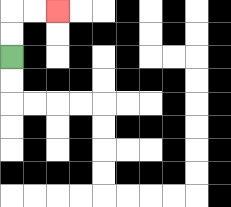{'start': '[0, 2]', 'end': '[2, 0]', 'path_directions': 'U,U,R,R', 'path_coordinates': '[[0, 2], [0, 1], [0, 0], [1, 0], [2, 0]]'}